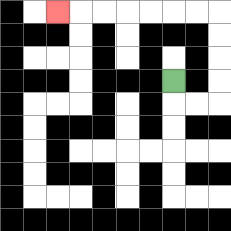{'start': '[7, 3]', 'end': '[2, 0]', 'path_directions': 'D,R,R,U,U,U,U,L,L,L,L,L,L,L', 'path_coordinates': '[[7, 3], [7, 4], [8, 4], [9, 4], [9, 3], [9, 2], [9, 1], [9, 0], [8, 0], [7, 0], [6, 0], [5, 0], [4, 0], [3, 0], [2, 0]]'}